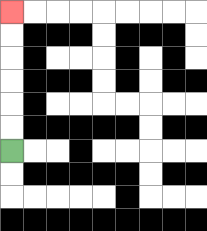{'start': '[0, 6]', 'end': '[0, 0]', 'path_directions': 'U,U,U,U,U,U', 'path_coordinates': '[[0, 6], [0, 5], [0, 4], [0, 3], [0, 2], [0, 1], [0, 0]]'}